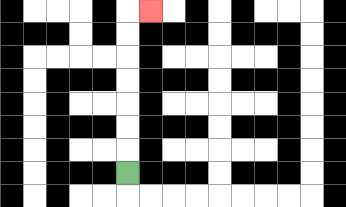{'start': '[5, 7]', 'end': '[6, 0]', 'path_directions': 'U,U,U,U,U,U,U,R', 'path_coordinates': '[[5, 7], [5, 6], [5, 5], [5, 4], [5, 3], [5, 2], [5, 1], [5, 0], [6, 0]]'}